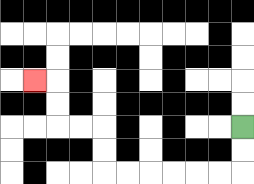{'start': '[10, 5]', 'end': '[1, 3]', 'path_directions': 'D,D,L,L,L,L,L,L,U,U,L,L,U,U,L', 'path_coordinates': '[[10, 5], [10, 6], [10, 7], [9, 7], [8, 7], [7, 7], [6, 7], [5, 7], [4, 7], [4, 6], [4, 5], [3, 5], [2, 5], [2, 4], [2, 3], [1, 3]]'}